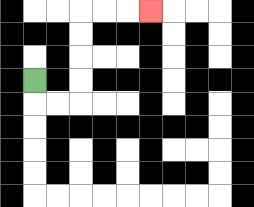{'start': '[1, 3]', 'end': '[6, 0]', 'path_directions': 'D,R,R,U,U,U,U,R,R,R', 'path_coordinates': '[[1, 3], [1, 4], [2, 4], [3, 4], [3, 3], [3, 2], [3, 1], [3, 0], [4, 0], [5, 0], [6, 0]]'}